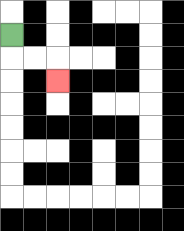{'start': '[0, 1]', 'end': '[2, 3]', 'path_directions': 'D,R,R,D', 'path_coordinates': '[[0, 1], [0, 2], [1, 2], [2, 2], [2, 3]]'}